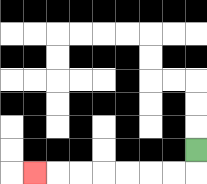{'start': '[8, 6]', 'end': '[1, 7]', 'path_directions': 'D,L,L,L,L,L,L,L', 'path_coordinates': '[[8, 6], [8, 7], [7, 7], [6, 7], [5, 7], [4, 7], [3, 7], [2, 7], [1, 7]]'}